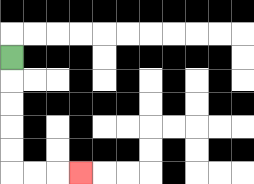{'start': '[0, 2]', 'end': '[3, 7]', 'path_directions': 'D,D,D,D,D,R,R,R', 'path_coordinates': '[[0, 2], [0, 3], [0, 4], [0, 5], [0, 6], [0, 7], [1, 7], [2, 7], [3, 7]]'}